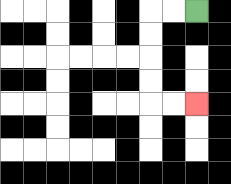{'start': '[8, 0]', 'end': '[8, 4]', 'path_directions': 'L,L,D,D,D,D,R,R', 'path_coordinates': '[[8, 0], [7, 0], [6, 0], [6, 1], [6, 2], [6, 3], [6, 4], [7, 4], [8, 4]]'}